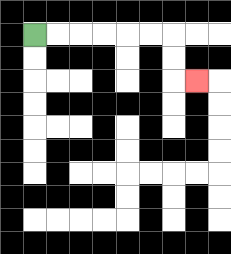{'start': '[1, 1]', 'end': '[8, 3]', 'path_directions': 'R,R,R,R,R,R,D,D,R', 'path_coordinates': '[[1, 1], [2, 1], [3, 1], [4, 1], [5, 1], [6, 1], [7, 1], [7, 2], [7, 3], [8, 3]]'}